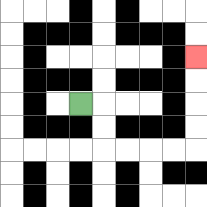{'start': '[3, 4]', 'end': '[8, 2]', 'path_directions': 'R,D,D,R,R,R,R,U,U,U,U', 'path_coordinates': '[[3, 4], [4, 4], [4, 5], [4, 6], [5, 6], [6, 6], [7, 6], [8, 6], [8, 5], [8, 4], [8, 3], [8, 2]]'}